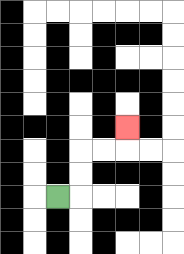{'start': '[2, 8]', 'end': '[5, 5]', 'path_directions': 'R,U,U,R,R,U', 'path_coordinates': '[[2, 8], [3, 8], [3, 7], [3, 6], [4, 6], [5, 6], [5, 5]]'}